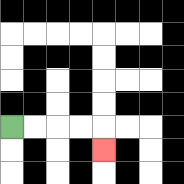{'start': '[0, 5]', 'end': '[4, 6]', 'path_directions': 'R,R,R,R,D', 'path_coordinates': '[[0, 5], [1, 5], [2, 5], [3, 5], [4, 5], [4, 6]]'}